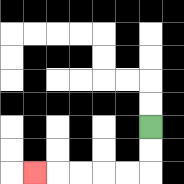{'start': '[6, 5]', 'end': '[1, 7]', 'path_directions': 'D,D,L,L,L,L,L', 'path_coordinates': '[[6, 5], [6, 6], [6, 7], [5, 7], [4, 7], [3, 7], [2, 7], [1, 7]]'}